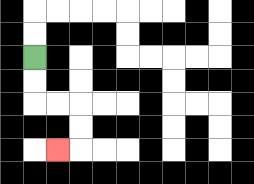{'start': '[1, 2]', 'end': '[2, 6]', 'path_directions': 'D,D,R,R,D,D,L', 'path_coordinates': '[[1, 2], [1, 3], [1, 4], [2, 4], [3, 4], [3, 5], [3, 6], [2, 6]]'}